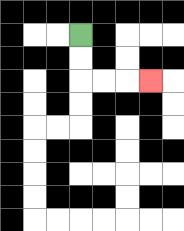{'start': '[3, 1]', 'end': '[6, 3]', 'path_directions': 'D,D,R,R,R', 'path_coordinates': '[[3, 1], [3, 2], [3, 3], [4, 3], [5, 3], [6, 3]]'}